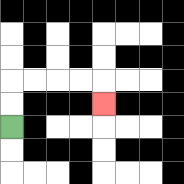{'start': '[0, 5]', 'end': '[4, 4]', 'path_directions': 'U,U,R,R,R,R,D', 'path_coordinates': '[[0, 5], [0, 4], [0, 3], [1, 3], [2, 3], [3, 3], [4, 3], [4, 4]]'}